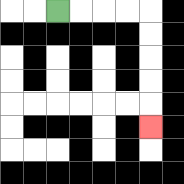{'start': '[2, 0]', 'end': '[6, 5]', 'path_directions': 'R,R,R,R,D,D,D,D,D', 'path_coordinates': '[[2, 0], [3, 0], [4, 0], [5, 0], [6, 0], [6, 1], [6, 2], [6, 3], [6, 4], [6, 5]]'}